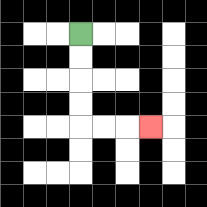{'start': '[3, 1]', 'end': '[6, 5]', 'path_directions': 'D,D,D,D,R,R,R', 'path_coordinates': '[[3, 1], [3, 2], [3, 3], [3, 4], [3, 5], [4, 5], [5, 5], [6, 5]]'}